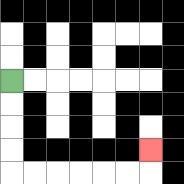{'start': '[0, 3]', 'end': '[6, 6]', 'path_directions': 'D,D,D,D,R,R,R,R,R,R,U', 'path_coordinates': '[[0, 3], [0, 4], [0, 5], [0, 6], [0, 7], [1, 7], [2, 7], [3, 7], [4, 7], [5, 7], [6, 7], [6, 6]]'}